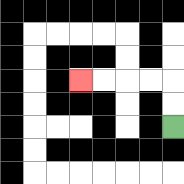{'start': '[7, 5]', 'end': '[3, 3]', 'path_directions': 'U,U,L,L,L,L', 'path_coordinates': '[[7, 5], [7, 4], [7, 3], [6, 3], [5, 3], [4, 3], [3, 3]]'}